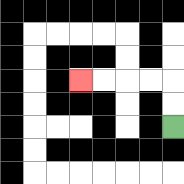{'start': '[7, 5]', 'end': '[3, 3]', 'path_directions': 'U,U,L,L,L,L', 'path_coordinates': '[[7, 5], [7, 4], [7, 3], [6, 3], [5, 3], [4, 3], [3, 3]]'}